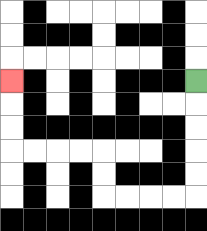{'start': '[8, 3]', 'end': '[0, 3]', 'path_directions': 'D,D,D,D,D,L,L,L,L,U,U,L,L,L,L,U,U,U', 'path_coordinates': '[[8, 3], [8, 4], [8, 5], [8, 6], [8, 7], [8, 8], [7, 8], [6, 8], [5, 8], [4, 8], [4, 7], [4, 6], [3, 6], [2, 6], [1, 6], [0, 6], [0, 5], [0, 4], [0, 3]]'}